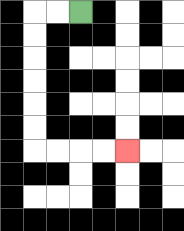{'start': '[3, 0]', 'end': '[5, 6]', 'path_directions': 'L,L,D,D,D,D,D,D,R,R,R,R', 'path_coordinates': '[[3, 0], [2, 0], [1, 0], [1, 1], [1, 2], [1, 3], [1, 4], [1, 5], [1, 6], [2, 6], [3, 6], [4, 6], [5, 6]]'}